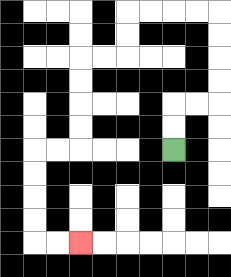{'start': '[7, 6]', 'end': '[3, 10]', 'path_directions': 'U,U,R,R,U,U,U,U,L,L,L,L,D,D,L,L,D,D,D,D,L,L,D,D,D,D,R,R', 'path_coordinates': '[[7, 6], [7, 5], [7, 4], [8, 4], [9, 4], [9, 3], [9, 2], [9, 1], [9, 0], [8, 0], [7, 0], [6, 0], [5, 0], [5, 1], [5, 2], [4, 2], [3, 2], [3, 3], [3, 4], [3, 5], [3, 6], [2, 6], [1, 6], [1, 7], [1, 8], [1, 9], [1, 10], [2, 10], [3, 10]]'}